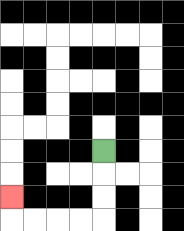{'start': '[4, 6]', 'end': '[0, 8]', 'path_directions': 'D,D,D,L,L,L,L,U', 'path_coordinates': '[[4, 6], [4, 7], [4, 8], [4, 9], [3, 9], [2, 9], [1, 9], [0, 9], [0, 8]]'}